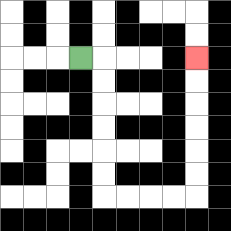{'start': '[3, 2]', 'end': '[8, 2]', 'path_directions': 'R,D,D,D,D,D,D,R,R,R,R,U,U,U,U,U,U', 'path_coordinates': '[[3, 2], [4, 2], [4, 3], [4, 4], [4, 5], [4, 6], [4, 7], [4, 8], [5, 8], [6, 8], [7, 8], [8, 8], [8, 7], [8, 6], [8, 5], [8, 4], [8, 3], [8, 2]]'}